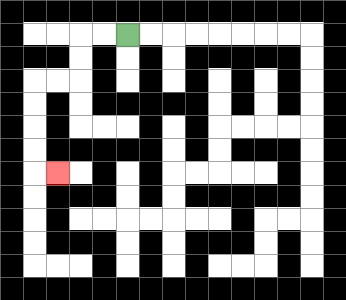{'start': '[5, 1]', 'end': '[2, 7]', 'path_directions': 'L,L,D,D,L,L,D,D,D,D,R', 'path_coordinates': '[[5, 1], [4, 1], [3, 1], [3, 2], [3, 3], [2, 3], [1, 3], [1, 4], [1, 5], [1, 6], [1, 7], [2, 7]]'}